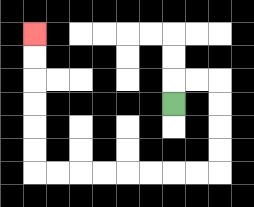{'start': '[7, 4]', 'end': '[1, 1]', 'path_directions': 'U,R,R,D,D,D,D,L,L,L,L,L,L,L,L,U,U,U,U,U,U', 'path_coordinates': '[[7, 4], [7, 3], [8, 3], [9, 3], [9, 4], [9, 5], [9, 6], [9, 7], [8, 7], [7, 7], [6, 7], [5, 7], [4, 7], [3, 7], [2, 7], [1, 7], [1, 6], [1, 5], [1, 4], [1, 3], [1, 2], [1, 1]]'}